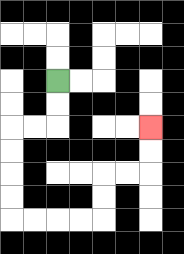{'start': '[2, 3]', 'end': '[6, 5]', 'path_directions': 'D,D,L,L,D,D,D,D,R,R,R,R,U,U,R,R,U,U', 'path_coordinates': '[[2, 3], [2, 4], [2, 5], [1, 5], [0, 5], [0, 6], [0, 7], [0, 8], [0, 9], [1, 9], [2, 9], [3, 9], [4, 9], [4, 8], [4, 7], [5, 7], [6, 7], [6, 6], [6, 5]]'}